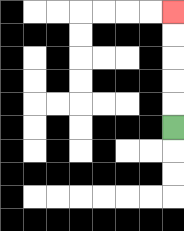{'start': '[7, 5]', 'end': '[7, 0]', 'path_directions': 'U,U,U,U,U', 'path_coordinates': '[[7, 5], [7, 4], [7, 3], [7, 2], [7, 1], [7, 0]]'}